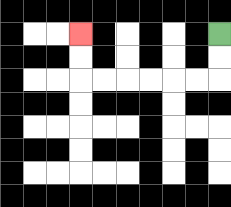{'start': '[9, 1]', 'end': '[3, 1]', 'path_directions': 'D,D,L,L,L,L,L,L,U,U', 'path_coordinates': '[[9, 1], [9, 2], [9, 3], [8, 3], [7, 3], [6, 3], [5, 3], [4, 3], [3, 3], [3, 2], [3, 1]]'}